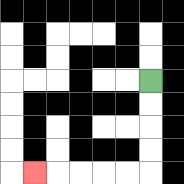{'start': '[6, 3]', 'end': '[1, 7]', 'path_directions': 'D,D,D,D,L,L,L,L,L', 'path_coordinates': '[[6, 3], [6, 4], [6, 5], [6, 6], [6, 7], [5, 7], [4, 7], [3, 7], [2, 7], [1, 7]]'}